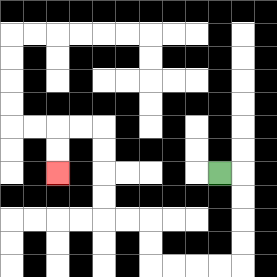{'start': '[9, 7]', 'end': '[2, 7]', 'path_directions': 'R,D,D,D,D,L,L,L,L,U,U,L,L,U,U,U,U,L,L,D,D', 'path_coordinates': '[[9, 7], [10, 7], [10, 8], [10, 9], [10, 10], [10, 11], [9, 11], [8, 11], [7, 11], [6, 11], [6, 10], [6, 9], [5, 9], [4, 9], [4, 8], [4, 7], [4, 6], [4, 5], [3, 5], [2, 5], [2, 6], [2, 7]]'}